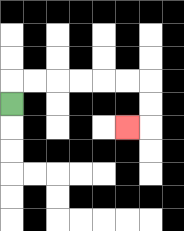{'start': '[0, 4]', 'end': '[5, 5]', 'path_directions': 'U,R,R,R,R,R,R,D,D,L', 'path_coordinates': '[[0, 4], [0, 3], [1, 3], [2, 3], [3, 3], [4, 3], [5, 3], [6, 3], [6, 4], [6, 5], [5, 5]]'}